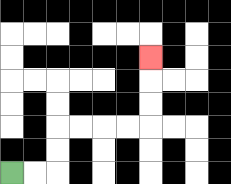{'start': '[0, 7]', 'end': '[6, 2]', 'path_directions': 'R,R,U,U,R,R,R,R,U,U,U', 'path_coordinates': '[[0, 7], [1, 7], [2, 7], [2, 6], [2, 5], [3, 5], [4, 5], [5, 5], [6, 5], [6, 4], [6, 3], [6, 2]]'}